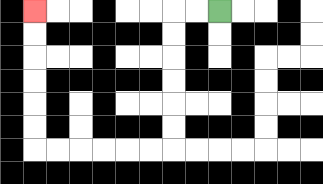{'start': '[9, 0]', 'end': '[1, 0]', 'path_directions': 'L,L,D,D,D,D,D,D,L,L,L,L,L,L,U,U,U,U,U,U', 'path_coordinates': '[[9, 0], [8, 0], [7, 0], [7, 1], [7, 2], [7, 3], [7, 4], [7, 5], [7, 6], [6, 6], [5, 6], [4, 6], [3, 6], [2, 6], [1, 6], [1, 5], [1, 4], [1, 3], [1, 2], [1, 1], [1, 0]]'}